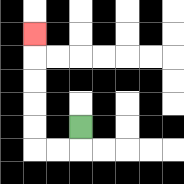{'start': '[3, 5]', 'end': '[1, 1]', 'path_directions': 'D,L,L,U,U,U,U,U', 'path_coordinates': '[[3, 5], [3, 6], [2, 6], [1, 6], [1, 5], [1, 4], [1, 3], [1, 2], [1, 1]]'}